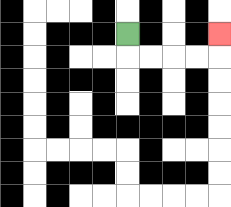{'start': '[5, 1]', 'end': '[9, 1]', 'path_directions': 'D,R,R,R,R,U', 'path_coordinates': '[[5, 1], [5, 2], [6, 2], [7, 2], [8, 2], [9, 2], [9, 1]]'}